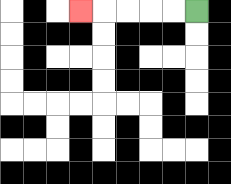{'start': '[8, 0]', 'end': '[3, 0]', 'path_directions': 'L,L,L,L,L', 'path_coordinates': '[[8, 0], [7, 0], [6, 0], [5, 0], [4, 0], [3, 0]]'}